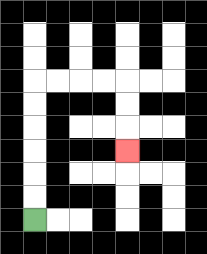{'start': '[1, 9]', 'end': '[5, 6]', 'path_directions': 'U,U,U,U,U,U,R,R,R,R,D,D,D', 'path_coordinates': '[[1, 9], [1, 8], [1, 7], [1, 6], [1, 5], [1, 4], [1, 3], [2, 3], [3, 3], [4, 3], [5, 3], [5, 4], [5, 5], [5, 6]]'}